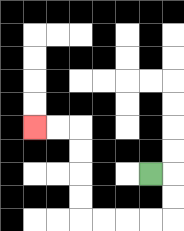{'start': '[6, 7]', 'end': '[1, 5]', 'path_directions': 'R,D,D,L,L,L,L,U,U,U,U,L,L', 'path_coordinates': '[[6, 7], [7, 7], [7, 8], [7, 9], [6, 9], [5, 9], [4, 9], [3, 9], [3, 8], [3, 7], [3, 6], [3, 5], [2, 5], [1, 5]]'}